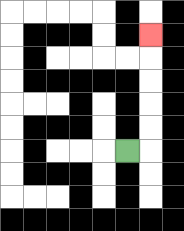{'start': '[5, 6]', 'end': '[6, 1]', 'path_directions': 'R,U,U,U,U,U', 'path_coordinates': '[[5, 6], [6, 6], [6, 5], [6, 4], [6, 3], [6, 2], [6, 1]]'}